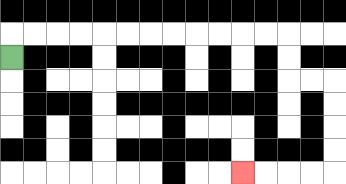{'start': '[0, 2]', 'end': '[10, 7]', 'path_directions': 'U,R,R,R,R,R,R,R,R,R,R,R,R,D,D,R,R,D,D,D,D,L,L,L,L', 'path_coordinates': '[[0, 2], [0, 1], [1, 1], [2, 1], [3, 1], [4, 1], [5, 1], [6, 1], [7, 1], [8, 1], [9, 1], [10, 1], [11, 1], [12, 1], [12, 2], [12, 3], [13, 3], [14, 3], [14, 4], [14, 5], [14, 6], [14, 7], [13, 7], [12, 7], [11, 7], [10, 7]]'}